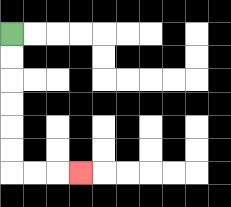{'start': '[0, 1]', 'end': '[3, 7]', 'path_directions': 'D,D,D,D,D,D,R,R,R', 'path_coordinates': '[[0, 1], [0, 2], [0, 3], [0, 4], [0, 5], [0, 6], [0, 7], [1, 7], [2, 7], [3, 7]]'}